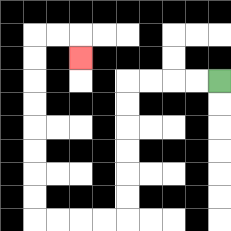{'start': '[9, 3]', 'end': '[3, 2]', 'path_directions': 'L,L,L,L,D,D,D,D,D,D,L,L,L,L,U,U,U,U,U,U,U,U,R,R,D', 'path_coordinates': '[[9, 3], [8, 3], [7, 3], [6, 3], [5, 3], [5, 4], [5, 5], [5, 6], [5, 7], [5, 8], [5, 9], [4, 9], [3, 9], [2, 9], [1, 9], [1, 8], [1, 7], [1, 6], [1, 5], [1, 4], [1, 3], [1, 2], [1, 1], [2, 1], [3, 1], [3, 2]]'}